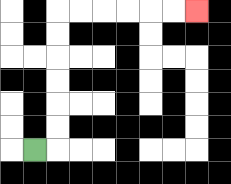{'start': '[1, 6]', 'end': '[8, 0]', 'path_directions': 'R,U,U,U,U,U,U,R,R,R,R,R,R', 'path_coordinates': '[[1, 6], [2, 6], [2, 5], [2, 4], [2, 3], [2, 2], [2, 1], [2, 0], [3, 0], [4, 0], [5, 0], [6, 0], [7, 0], [8, 0]]'}